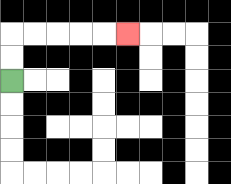{'start': '[0, 3]', 'end': '[5, 1]', 'path_directions': 'U,U,R,R,R,R,R', 'path_coordinates': '[[0, 3], [0, 2], [0, 1], [1, 1], [2, 1], [3, 1], [4, 1], [5, 1]]'}